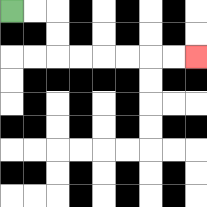{'start': '[0, 0]', 'end': '[8, 2]', 'path_directions': 'R,R,D,D,R,R,R,R,R,R', 'path_coordinates': '[[0, 0], [1, 0], [2, 0], [2, 1], [2, 2], [3, 2], [4, 2], [5, 2], [6, 2], [7, 2], [8, 2]]'}